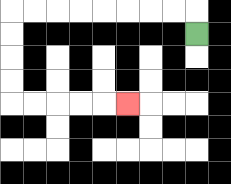{'start': '[8, 1]', 'end': '[5, 4]', 'path_directions': 'U,L,L,L,L,L,L,L,L,D,D,D,D,R,R,R,R,R', 'path_coordinates': '[[8, 1], [8, 0], [7, 0], [6, 0], [5, 0], [4, 0], [3, 0], [2, 0], [1, 0], [0, 0], [0, 1], [0, 2], [0, 3], [0, 4], [1, 4], [2, 4], [3, 4], [4, 4], [5, 4]]'}